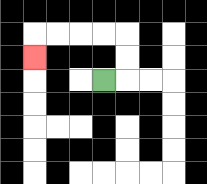{'start': '[4, 3]', 'end': '[1, 2]', 'path_directions': 'R,U,U,L,L,L,L,D', 'path_coordinates': '[[4, 3], [5, 3], [5, 2], [5, 1], [4, 1], [3, 1], [2, 1], [1, 1], [1, 2]]'}